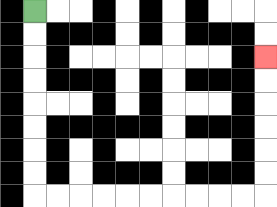{'start': '[1, 0]', 'end': '[11, 2]', 'path_directions': 'D,D,D,D,D,D,D,D,R,R,R,R,R,R,R,R,R,R,U,U,U,U,U,U', 'path_coordinates': '[[1, 0], [1, 1], [1, 2], [1, 3], [1, 4], [1, 5], [1, 6], [1, 7], [1, 8], [2, 8], [3, 8], [4, 8], [5, 8], [6, 8], [7, 8], [8, 8], [9, 8], [10, 8], [11, 8], [11, 7], [11, 6], [11, 5], [11, 4], [11, 3], [11, 2]]'}